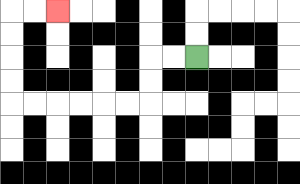{'start': '[8, 2]', 'end': '[2, 0]', 'path_directions': 'L,L,D,D,L,L,L,L,L,L,U,U,U,U,R,R', 'path_coordinates': '[[8, 2], [7, 2], [6, 2], [6, 3], [6, 4], [5, 4], [4, 4], [3, 4], [2, 4], [1, 4], [0, 4], [0, 3], [0, 2], [0, 1], [0, 0], [1, 0], [2, 0]]'}